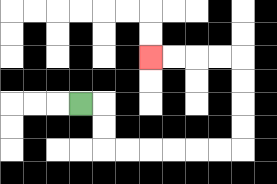{'start': '[3, 4]', 'end': '[6, 2]', 'path_directions': 'R,D,D,R,R,R,R,R,R,U,U,U,U,L,L,L,L', 'path_coordinates': '[[3, 4], [4, 4], [4, 5], [4, 6], [5, 6], [6, 6], [7, 6], [8, 6], [9, 6], [10, 6], [10, 5], [10, 4], [10, 3], [10, 2], [9, 2], [8, 2], [7, 2], [6, 2]]'}